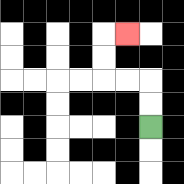{'start': '[6, 5]', 'end': '[5, 1]', 'path_directions': 'U,U,L,L,U,U,R', 'path_coordinates': '[[6, 5], [6, 4], [6, 3], [5, 3], [4, 3], [4, 2], [4, 1], [5, 1]]'}